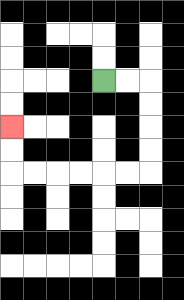{'start': '[4, 3]', 'end': '[0, 5]', 'path_directions': 'R,R,D,D,D,D,L,L,L,L,L,L,U,U', 'path_coordinates': '[[4, 3], [5, 3], [6, 3], [6, 4], [6, 5], [6, 6], [6, 7], [5, 7], [4, 7], [3, 7], [2, 7], [1, 7], [0, 7], [0, 6], [0, 5]]'}